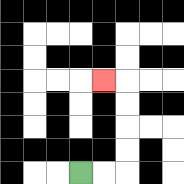{'start': '[3, 7]', 'end': '[4, 3]', 'path_directions': 'R,R,U,U,U,U,L', 'path_coordinates': '[[3, 7], [4, 7], [5, 7], [5, 6], [5, 5], [5, 4], [5, 3], [4, 3]]'}